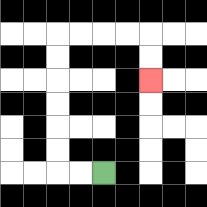{'start': '[4, 7]', 'end': '[6, 3]', 'path_directions': 'L,L,U,U,U,U,U,U,R,R,R,R,D,D', 'path_coordinates': '[[4, 7], [3, 7], [2, 7], [2, 6], [2, 5], [2, 4], [2, 3], [2, 2], [2, 1], [3, 1], [4, 1], [5, 1], [6, 1], [6, 2], [6, 3]]'}